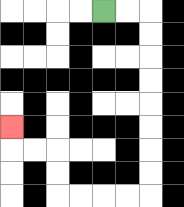{'start': '[4, 0]', 'end': '[0, 5]', 'path_directions': 'R,R,D,D,D,D,D,D,D,D,L,L,L,L,U,U,L,L,U', 'path_coordinates': '[[4, 0], [5, 0], [6, 0], [6, 1], [6, 2], [6, 3], [6, 4], [6, 5], [6, 6], [6, 7], [6, 8], [5, 8], [4, 8], [3, 8], [2, 8], [2, 7], [2, 6], [1, 6], [0, 6], [0, 5]]'}